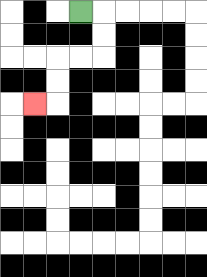{'start': '[3, 0]', 'end': '[1, 4]', 'path_directions': 'R,D,D,L,L,D,D,L', 'path_coordinates': '[[3, 0], [4, 0], [4, 1], [4, 2], [3, 2], [2, 2], [2, 3], [2, 4], [1, 4]]'}